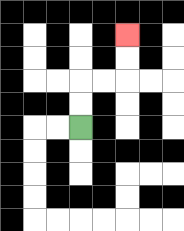{'start': '[3, 5]', 'end': '[5, 1]', 'path_directions': 'U,U,R,R,U,U', 'path_coordinates': '[[3, 5], [3, 4], [3, 3], [4, 3], [5, 3], [5, 2], [5, 1]]'}